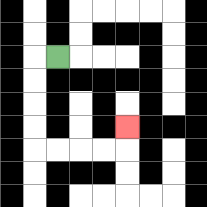{'start': '[2, 2]', 'end': '[5, 5]', 'path_directions': 'L,D,D,D,D,R,R,R,R,U', 'path_coordinates': '[[2, 2], [1, 2], [1, 3], [1, 4], [1, 5], [1, 6], [2, 6], [3, 6], [4, 6], [5, 6], [5, 5]]'}